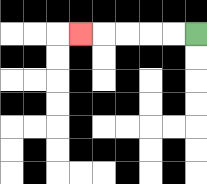{'start': '[8, 1]', 'end': '[3, 1]', 'path_directions': 'L,L,L,L,L', 'path_coordinates': '[[8, 1], [7, 1], [6, 1], [5, 1], [4, 1], [3, 1]]'}